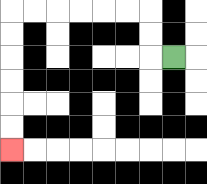{'start': '[7, 2]', 'end': '[0, 6]', 'path_directions': 'L,U,U,L,L,L,L,L,L,D,D,D,D,D,D', 'path_coordinates': '[[7, 2], [6, 2], [6, 1], [6, 0], [5, 0], [4, 0], [3, 0], [2, 0], [1, 0], [0, 0], [0, 1], [0, 2], [0, 3], [0, 4], [0, 5], [0, 6]]'}